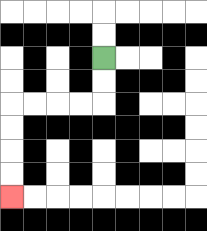{'start': '[4, 2]', 'end': '[0, 8]', 'path_directions': 'D,D,L,L,L,L,D,D,D,D', 'path_coordinates': '[[4, 2], [4, 3], [4, 4], [3, 4], [2, 4], [1, 4], [0, 4], [0, 5], [0, 6], [0, 7], [0, 8]]'}